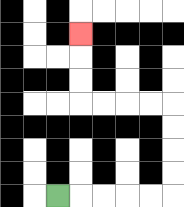{'start': '[2, 8]', 'end': '[3, 1]', 'path_directions': 'R,R,R,R,R,U,U,U,U,L,L,L,L,U,U,U', 'path_coordinates': '[[2, 8], [3, 8], [4, 8], [5, 8], [6, 8], [7, 8], [7, 7], [7, 6], [7, 5], [7, 4], [6, 4], [5, 4], [4, 4], [3, 4], [3, 3], [3, 2], [3, 1]]'}